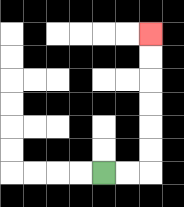{'start': '[4, 7]', 'end': '[6, 1]', 'path_directions': 'R,R,U,U,U,U,U,U', 'path_coordinates': '[[4, 7], [5, 7], [6, 7], [6, 6], [6, 5], [6, 4], [6, 3], [6, 2], [6, 1]]'}